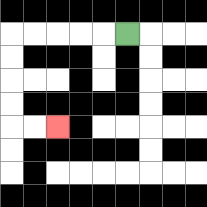{'start': '[5, 1]', 'end': '[2, 5]', 'path_directions': 'L,L,L,L,L,D,D,D,D,R,R', 'path_coordinates': '[[5, 1], [4, 1], [3, 1], [2, 1], [1, 1], [0, 1], [0, 2], [0, 3], [0, 4], [0, 5], [1, 5], [2, 5]]'}